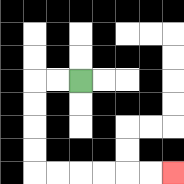{'start': '[3, 3]', 'end': '[7, 7]', 'path_directions': 'L,L,D,D,D,D,R,R,R,R,R,R', 'path_coordinates': '[[3, 3], [2, 3], [1, 3], [1, 4], [1, 5], [1, 6], [1, 7], [2, 7], [3, 7], [4, 7], [5, 7], [6, 7], [7, 7]]'}